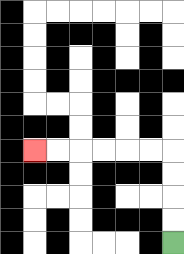{'start': '[7, 10]', 'end': '[1, 6]', 'path_directions': 'U,U,U,U,L,L,L,L,L,L', 'path_coordinates': '[[7, 10], [7, 9], [7, 8], [7, 7], [7, 6], [6, 6], [5, 6], [4, 6], [3, 6], [2, 6], [1, 6]]'}